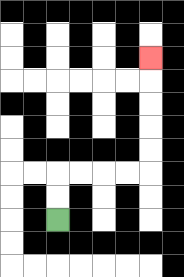{'start': '[2, 9]', 'end': '[6, 2]', 'path_directions': 'U,U,R,R,R,R,U,U,U,U,U', 'path_coordinates': '[[2, 9], [2, 8], [2, 7], [3, 7], [4, 7], [5, 7], [6, 7], [6, 6], [6, 5], [6, 4], [6, 3], [6, 2]]'}